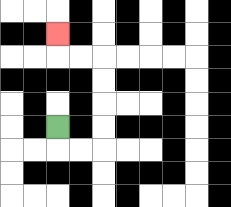{'start': '[2, 5]', 'end': '[2, 1]', 'path_directions': 'D,R,R,U,U,U,U,L,L,U', 'path_coordinates': '[[2, 5], [2, 6], [3, 6], [4, 6], [4, 5], [4, 4], [4, 3], [4, 2], [3, 2], [2, 2], [2, 1]]'}